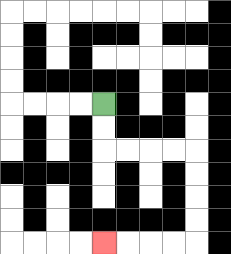{'start': '[4, 4]', 'end': '[4, 10]', 'path_directions': 'D,D,R,R,R,R,D,D,D,D,L,L,L,L', 'path_coordinates': '[[4, 4], [4, 5], [4, 6], [5, 6], [6, 6], [7, 6], [8, 6], [8, 7], [8, 8], [8, 9], [8, 10], [7, 10], [6, 10], [5, 10], [4, 10]]'}